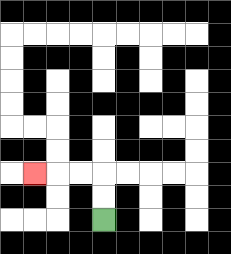{'start': '[4, 9]', 'end': '[1, 7]', 'path_directions': 'U,U,L,L,L', 'path_coordinates': '[[4, 9], [4, 8], [4, 7], [3, 7], [2, 7], [1, 7]]'}